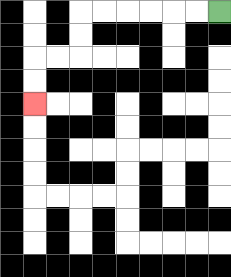{'start': '[9, 0]', 'end': '[1, 4]', 'path_directions': 'L,L,L,L,L,L,D,D,L,L,D,D', 'path_coordinates': '[[9, 0], [8, 0], [7, 0], [6, 0], [5, 0], [4, 0], [3, 0], [3, 1], [3, 2], [2, 2], [1, 2], [1, 3], [1, 4]]'}